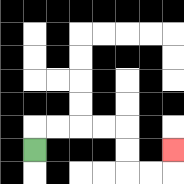{'start': '[1, 6]', 'end': '[7, 6]', 'path_directions': 'U,R,R,R,R,D,D,R,R,U', 'path_coordinates': '[[1, 6], [1, 5], [2, 5], [3, 5], [4, 5], [5, 5], [5, 6], [5, 7], [6, 7], [7, 7], [7, 6]]'}